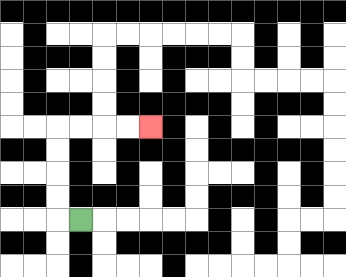{'start': '[3, 9]', 'end': '[6, 5]', 'path_directions': 'L,U,U,U,U,R,R,R,R', 'path_coordinates': '[[3, 9], [2, 9], [2, 8], [2, 7], [2, 6], [2, 5], [3, 5], [4, 5], [5, 5], [6, 5]]'}